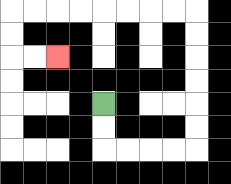{'start': '[4, 4]', 'end': '[2, 2]', 'path_directions': 'D,D,R,R,R,R,U,U,U,U,U,U,L,L,L,L,L,L,L,L,D,D,R,R', 'path_coordinates': '[[4, 4], [4, 5], [4, 6], [5, 6], [6, 6], [7, 6], [8, 6], [8, 5], [8, 4], [8, 3], [8, 2], [8, 1], [8, 0], [7, 0], [6, 0], [5, 0], [4, 0], [3, 0], [2, 0], [1, 0], [0, 0], [0, 1], [0, 2], [1, 2], [2, 2]]'}